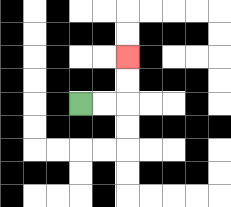{'start': '[3, 4]', 'end': '[5, 2]', 'path_directions': 'R,R,U,U', 'path_coordinates': '[[3, 4], [4, 4], [5, 4], [5, 3], [5, 2]]'}